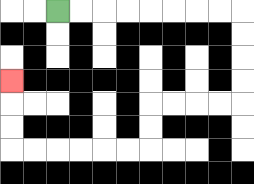{'start': '[2, 0]', 'end': '[0, 3]', 'path_directions': 'R,R,R,R,R,R,R,R,D,D,D,D,L,L,L,L,D,D,L,L,L,L,L,L,U,U,U', 'path_coordinates': '[[2, 0], [3, 0], [4, 0], [5, 0], [6, 0], [7, 0], [8, 0], [9, 0], [10, 0], [10, 1], [10, 2], [10, 3], [10, 4], [9, 4], [8, 4], [7, 4], [6, 4], [6, 5], [6, 6], [5, 6], [4, 6], [3, 6], [2, 6], [1, 6], [0, 6], [0, 5], [0, 4], [0, 3]]'}